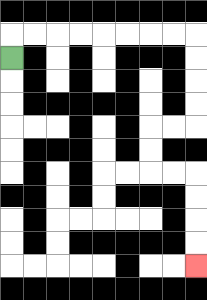{'start': '[0, 2]', 'end': '[8, 11]', 'path_directions': 'U,R,R,R,R,R,R,R,R,D,D,D,D,L,L,D,D,R,R,D,D,D,D', 'path_coordinates': '[[0, 2], [0, 1], [1, 1], [2, 1], [3, 1], [4, 1], [5, 1], [6, 1], [7, 1], [8, 1], [8, 2], [8, 3], [8, 4], [8, 5], [7, 5], [6, 5], [6, 6], [6, 7], [7, 7], [8, 7], [8, 8], [8, 9], [8, 10], [8, 11]]'}